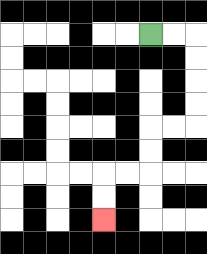{'start': '[6, 1]', 'end': '[4, 9]', 'path_directions': 'R,R,D,D,D,D,L,L,D,D,L,L,D,D', 'path_coordinates': '[[6, 1], [7, 1], [8, 1], [8, 2], [8, 3], [8, 4], [8, 5], [7, 5], [6, 5], [6, 6], [6, 7], [5, 7], [4, 7], [4, 8], [4, 9]]'}